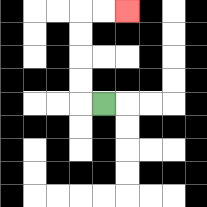{'start': '[4, 4]', 'end': '[5, 0]', 'path_directions': 'L,U,U,U,U,R,R', 'path_coordinates': '[[4, 4], [3, 4], [3, 3], [3, 2], [3, 1], [3, 0], [4, 0], [5, 0]]'}